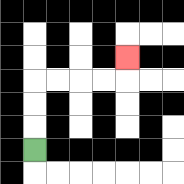{'start': '[1, 6]', 'end': '[5, 2]', 'path_directions': 'U,U,U,R,R,R,R,U', 'path_coordinates': '[[1, 6], [1, 5], [1, 4], [1, 3], [2, 3], [3, 3], [4, 3], [5, 3], [5, 2]]'}